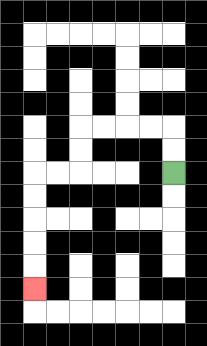{'start': '[7, 7]', 'end': '[1, 12]', 'path_directions': 'U,U,L,L,L,L,D,D,L,L,D,D,D,D,D', 'path_coordinates': '[[7, 7], [7, 6], [7, 5], [6, 5], [5, 5], [4, 5], [3, 5], [3, 6], [3, 7], [2, 7], [1, 7], [1, 8], [1, 9], [1, 10], [1, 11], [1, 12]]'}